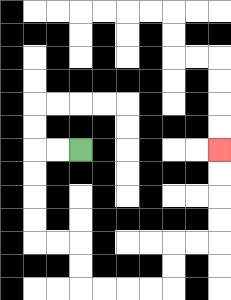{'start': '[3, 6]', 'end': '[9, 6]', 'path_directions': 'L,L,D,D,D,D,R,R,D,D,R,R,R,R,U,U,R,R,U,U,U,U', 'path_coordinates': '[[3, 6], [2, 6], [1, 6], [1, 7], [1, 8], [1, 9], [1, 10], [2, 10], [3, 10], [3, 11], [3, 12], [4, 12], [5, 12], [6, 12], [7, 12], [7, 11], [7, 10], [8, 10], [9, 10], [9, 9], [9, 8], [9, 7], [9, 6]]'}